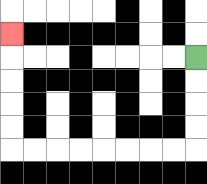{'start': '[8, 2]', 'end': '[0, 1]', 'path_directions': 'D,D,D,D,L,L,L,L,L,L,L,L,U,U,U,U,U', 'path_coordinates': '[[8, 2], [8, 3], [8, 4], [8, 5], [8, 6], [7, 6], [6, 6], [5, 6], [4, 6], [3, 6], [2, 6], [1, 6], [0, 6], [0, 5], [0, 4], [0, 3], [0, 2], [0, 1]]'}